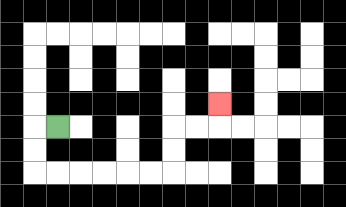{'start': '[2, 5]', 'end': '[9, 4]', 'path_directions': 'L,D,D,R,R,R,R,R,R,U,U,R,R,U', 'path_coordinates': '[[2, 5], [1, 5], [1, 6], [1, 7], [2, 7], [3, 7], [4, 7], [5, 7], [6, 7], [7, 7], [7, 6], [7, 5], [8, 5], [9, 5], [9, 4]]'}